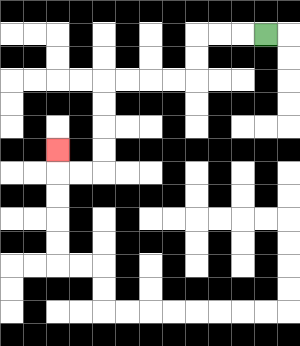{'start': '[11, 1]', 'end': '[2, 6]', 'path_directions': 'L,L,L,D,D,L,L,L,L,D,D,D,D,L,L,U', 'path_coordinates': '[[11, 1], [10, 1], [9, 1], [8, 1], [8, 2], [8, 3], [7, 3], [6, 3], [5, 3], [4, 3], [4, 4], [4, 5], [4, 6], [4, 7], [3, 7], [2, 7], [2, 6]]'}